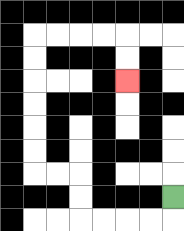{'start': '[7, 8]', 'end': '[5, 3]', 'path_directions': 'D,L,L,L,L,U,U,L,L,U,U,U,U,U,U,R,R,R,R,D,D', 'path_coordinates': '[[7, 8], [7, 9], [6, 9], [5, 9], [4, 9], [3, 9], [3, 8], [3, 7], [2, 7], [1, 7], [1, 6], [1, 5], [1, 4], [1, 3], [1, 2], [1, 1], [2, 1], [3, 1], [4, 1], [5, 1], [5, 2], [5, 3]]'}